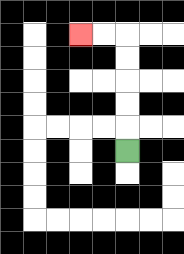{'start': '[5, 6]', 'end': '[3, 1]', 'path_directions': 'U,U,U,U,U,L,L', 'path_coordinates': '[[5, 6], [5, 5], [5, 4], [5, 3], [5, 2], [5, 1], [4, 1], [3, 1]]'}